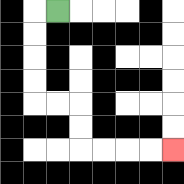{'start': '[2, 0]', 'end': '[7, 6]', 'path_directions': 'L,D,D,D,D,R,R,D,D,R,R,R,R', 'path_coordinates': '[[2, 0], [1, 0], [1, 1], [1, 2], [1, 3], [1, 4], [2, 4], [3, 4], [3, 5], [3, 6], [4, 6], [5, 6], [6, 6], [7, 6]]'}